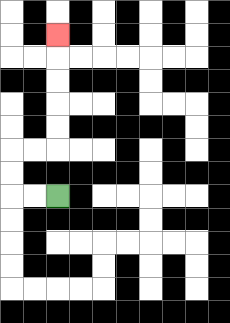{'start': '[2, 8]', 'end': '[2, 1]', 'path_directions': 'L,L,U,U,R,R,U,U,U,U,U', 'path_coordinates': '[[2, 8], [1, 8], [0, 8], [0, 7], [0, 6], [1, 6], [2, 6], [2, 5], [2, 4], [2, 3], [2, 2], [2, 1]]'}